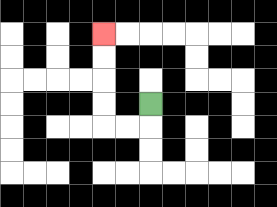{'start': '[6, 4]', 'end': '[4, 1]', 'path_directions': 'D,L,L,U,U,U,U', 'path_coordinates': '[[6, 4], [6, 5], [5, 5], [4, 5], [4, 4], [4, 3], [4, 2], [4, 1]]'}